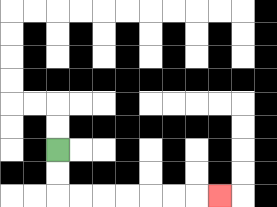{'start': '[2, 6]', 'end': '[9, 8]', 'path_directions': 'D,D,R,R,R,R,R,R,R', 'path_coordinates': '[[2, 6], [2, 7], [2, 8], [3, 8], [4, 8], [5, 8], [6, 8], [7, 8], [8, 8], [9, 8]]'}